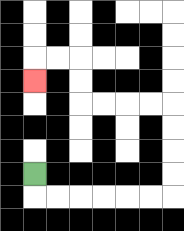{'start': '[1, 7]', 'end': '[1, 3]', 'path_directions': 'D,R,R,R,R,R,R,U,U,U,U,L,L,L,L,U,U,L,L,D', 'path_coordinates': '[[1, 7], [1, 8], [2, 8], [3, 8], [4, 8], [5, 8], [6, 8], [7, 8], [7, 7], [7, 6], [7, 5], [7, 4], [6, 4], [5, 4], [4, 4], [3, 4], [3, 3], [3, 2], [2, 2], [1, 2], [1, 3]]'}